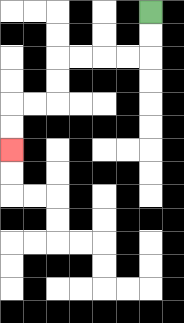{'start': '[6, 0]', 'end': '[0, 6]', 'path_directions': 'D,D,L,L,L,L,D,D,L,L,D,D', 'path_coordinates': '[[6, 0], [6, 1], [6, 2], [5, 2], [4, 2], [3, 2], [2, 2], [2, 3], [2, 4], [1, 4], [0, 4], [0, 5], [0, 6]]'}